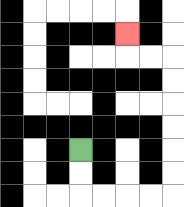{'start': '[3, 6]', 'end': '[5, 1]', 'path_directions': 'D,D,R,R,R,R,U,U,U,U,U,U,L,L,U', 'path_coordinates': '[[3, 6], [3, 7], [3, 8], [4, 8], [5, 8], [6, 8], [7, 8], [7, 7], [7, 6], [7, 5], [7, 4], [7, 3], [7, 2], [6, 2], [5, 2], [5, 1]]'}